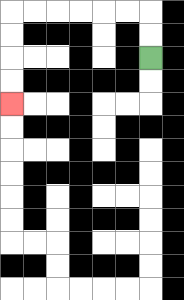{'start': '[6, 2]', 'end': '[0, 4]', 'path_directions': 'U,U,L,L,L,L,L,L,D,D,D,D', 'path_coordinates': '[[6, 2], [6, 1], [6, 0], [5, 0], [4, 0], [3, 0], [2, 0], [1, 0], [0, 0], [0, 1], [0, 2], [0, 3], [0, 4]]'}